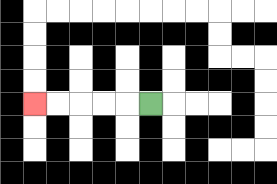{'start': '[6, 4]', 'end': '[1, 4]', 'path_directions': 'L,L,L,L,L', 'path_coordinates': '[[6, 4], [5, 4], [4, 4], [3, 4], [2, 4], [1, 4]]'}